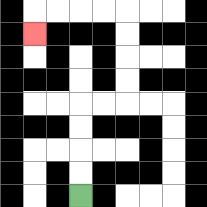{'start': '[3, 8]', 'end': '[1, 1]', 'path_directions': 'U,U,U,U,R,R,U,U,U,U,L,L,L,L,D', 'path_coordinates': '[[3, 8], [3, 7], [3, 6], [3, 5], [3, 4], [4, 4], [5, 4], [5, 3], [5, 2], [5, 1], [5, 0], [4, 0], [3, 0], [2, 0], [1, 0], [1, 1]]'}